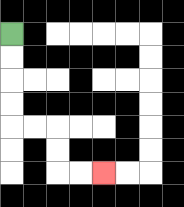{'start': '[0, 1]', 'end': '[4, 7]', 'path_directions': 'D,D,D,D,R,R,D,D,R,R', 'path_coordinates': '[[0, 1], [0, 2], [0, 3], [0, 4], [0, 5], [1, 5], [2, 5], [2, 6], [2, 7], [3, 7], [4, 7]]'}